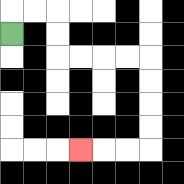{'start': '[0, 1]', 'end': '[3, 6]', 'path_directions': 'U,R,R,D,D,R,R,R,R,D,D,D,D,L,L,L', 'path_coordinates': '[[0, 1], [0, 0], [1, 0], [2, 0], [2, 1], [2, 2], [3, 2], [4, 2], [5, 2], [6, 2], [6, 3], [6, 4], [6, 5], [6, 6], [5, 6], [4, 6], [3, 6]]'}